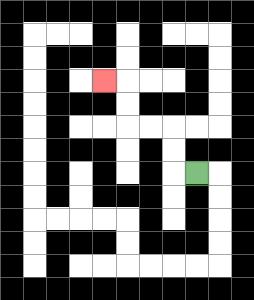{'start': '[8, 7]', 'end': '[4, 3]', 'path_directions': 'L,U,U,L,L,U,U,L', 'path_coordinates': '[[8, 7], [7, 7], [7, 6], [7, 5], [6, 5], [5, 5], [5, 4], [5, 3], [4, 3]]'}